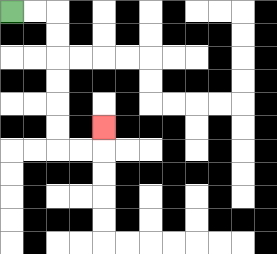{'start': '[0, 0]', 'end': '[4, 5]', 'path_directions': 'R,R,D,D,D,D,D,D,R,R,U', 'path_coordinates': '[[0, 0], [1, 0], [2, 0], [2, 1], [2, 2], [2, 3], [2, 4], [2, 5], [2, 6], [3, 6], [4, 6], [4, 5]]'}